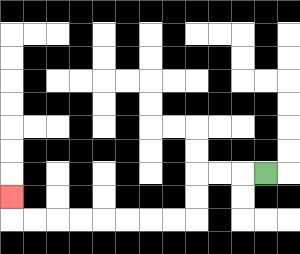{'start': '[11, 7]', 'end': '[0, 8]', 'path_directions': 'L,L,L,D,D,L,L,L,L,L,L,L,L,U', 'path_coordinates': '[[11, 7], [10, 7], [9, 7], [8, 7], [8, 8], [8, 9], [7, 9], [6, 9], [5, 9], [4, 9], [3, 9], [2, 9], [1, 9], [0, 9], [0, 8]]'}